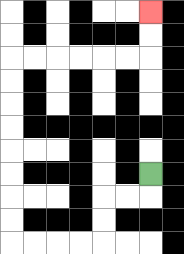{'start': '[6, 7]', 'end': '[6, 0]', 'path_directions': 'D,L,L,D,D,L,L,L,L,U,U,U,U,U,U,U,U,R,R,R,R,R,R,U,U', 'path_coordinates': '[[6, 7], [6, 8], [5, 8], [4, 8], [4, 9], [4, 10], [3, 10], [2, 10], [1, 10], [0, 10], [0, 9], [0, 8], [0, 7], [0, 6], [0, 5], [0, 4], [0, 3], [0, 2], [1, 2], [2, 2], [3, 2], [4, 2], [5, 2], [6, 2], [6, 1], [6, 0]]'}